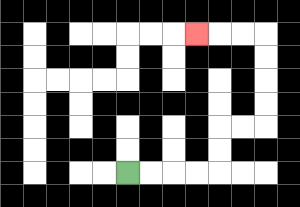{'start': '[5, 7]', 'end': '[8, 1]', 'path_directions': 'R,R,R,R,U,U,R,R,U,U,U,U,L,L,L', 'path_coordinates': '[[5, 7], [6, 7], [7, 7], [8, 7], [9, 7], [9, 6], [9, 5], [10, 5], [11, 5], [11, 4], [11, 3], [11, 2], [11, 1], [10, 1], [9, 1], [8, 1]]'}